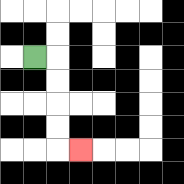{'start': '[1, 2]', 'end': '[3, 6]', 'path_directions': 'R,D,D,D,D,R', 'path_coordinates': '[[1, 2], [2, 2], [2, 3], [2, 4], [2, 5], [2, 6], [3, 6]]'}